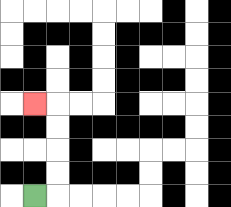{'start': '[1, 8]', 'end': '[1, 4]', 'path_directions': 'R,U,U,U,U,L', 'path_coordinates': '[[1, 8], [2, 8], [2, 7], [2, 6], [2, 5], [2, 4], [1, 4]]'}